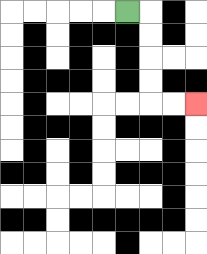{'start': '[5, 0]', 'end': '[8, 4]', 'path_directions': 'R,D,D,D,D,R,R', 'path_coordinates': '[[5, 0], [6, 0], [6, 1], [6, 2], [6, 3], [6, 4], [7, 4], [8, 4]]'}